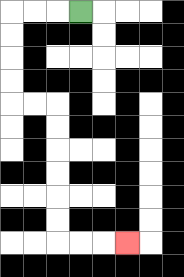{'start': '[3, 0]', 'end': '[5, 10]', 'path_directions': 'L,L,L,D,D,D,D,R,R,D,D,D,D,D,D,R,R,R', 'path_coordinates': '[[3, 0], [2, 0], [1, 0], [0, 0], [0, 1], [0, 2], [0, 3], [0, 4], [1, 4], [2, 4], [2, 5], [2, 6], [2, 7], [2, 8], [2, 9], [2, 10], [3, 10], [4, 10], [5, 10]]'}